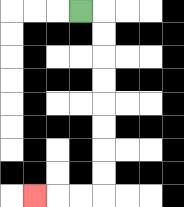{'start': '[3, 0]', 'end': '[1, 8]', 'path_directions': 'R,D,D,D,D,D,D,D,D,L,L,L', 'path_coordinates': '[[3, 0], [4, 0], [4, 1], [4, 2], [4, 3], [4, 4], [4, 5], [4, 6], [4, 7], [4, 8], [3, 8], [2, 8], [1, 8]]'}